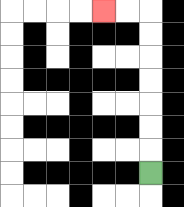{'start': '[6, 7]', 'end': '[4, 0]', 'path_directions': 'U,U,U,U,U,U,U,L,L', 'path_coordinates': '[[6, 7], [6, 6], [6, 5], [6, 4], [6, 3], [6, 2], [6, 1], [6, 0], [5, 0], [4, 0]]'}